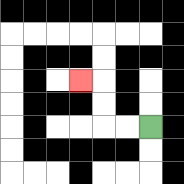{'start': '[6, 5]', 'end': '[3, 3]', 'path_directions': 'L,L,U,U,L', 'path_coordinates': '[[6, 5], [5, 5], [4, 5], [4, 4], [4, 3], [3, 3]]'}